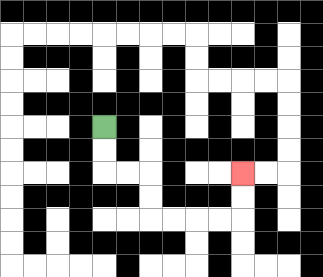{'start': '[4, 5]', 'end': '[10, 7]', 'path_directions': 'D,D,R,R,D,D,R,R,R,R,U,U', 'path_coordinates': '[[4, 5], [4, 6], [4, 7], [5, 7], [6, 7], [6, 8], [6, 9], [7, 9], [8, 9], [9, 9], [10, 9], [10, 8], [10, 7]]'}